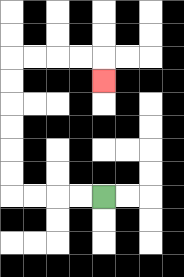{'start': '[4, 8]', 'end': '[4, 3]', 'path_directions': 'L,L,L,L,U,U,U,U,U,U,R,R,R,R,D', 'path_coordinates': '[[4, 8], [3, 8], [2, 8], [1, 8], [0, 8], [0, 7], [0, 6], [0, 5], [0, 4], [0, 3], [0, 2], [1, 2], [2, 2], [3, 2], [4, 2], [4, 3]]'}